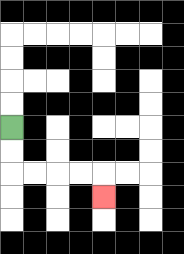{'start': '[0, 5]', 'end': '[4, 8]', 'path_directions': 'D,D,R,R,R,R,D', 'path_coordinates': '[[0, 5], [0, 6], [0, 7], [1, 7], [2, 7], [3, 7], [4, 7], [4, 8]]'}